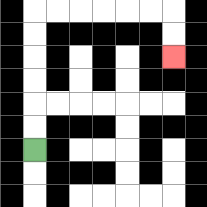{'start': '[1, 6]', 'end': '[7, 2]', 'path_directions': 'U,U,U,U,U,U,R,R,R,R,R,R,D,D', 'path_coordinates': '[[1, 6], [1, 5], [1, 4], [1, 3], [1, 2], [1, 1], [1, 0], [2, 0], [3, 0], [4, 0], [5, 0], [6, 0], [7, 0], [7, 1], [7, 2]]'}